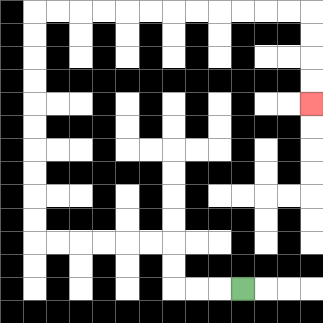{'start': '[10, 12]', 'end': '[13, 4]', 'path_directions': 'L,L,L,U,U,L,L,L,L,L,L,U,U,U,U,U,U,U,U,U,U,R,R,R,R,R,R,R,R,R,R,R,R,D,D,D,D', 'path_coordinates': '[[10, 12], [9, 12], [8, 12], [7, 12], [7, 11], [7, 10], [6, 10], [5, 10], [4, 10], [3, 10], [2, 10], [1, 10], [1, 9], [1, 8], [1, 7], [1, 6], [1, 5], [1, 4], [1, 3], [1, 2], [1, 1], [1, 0], [2, 0], [3, 0], [4, 0], [5, 0], [6, 0], [7, 0], [8, 0], [9, 0], [10, 0], [11, 0], [12, 0], [13, 0], [13, 1], [13, 2], [13, 3], [13, 4]]'}